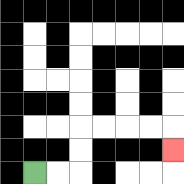{'start': '[1, 7]', 'end': '[7, 6]', 'path_directions': 'R,R,U,U,R,R,R,R,D', 'path_coordinates': '[[1, 7], [2, 7], [3, 7], [3, 6], [3, 5], [4, 5], [5, 5], [6, 5], [7, 5], [7, 6]]'}